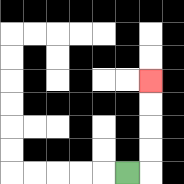{'start': '[5, 7]', 'end': '[6, 3]', 'path_directions': 'R,U,U,U,U', 'path_coordinates': '[[5, 7], [6, 7], [6, 6], [6, 5], [6, 4], [6, 3]]'}